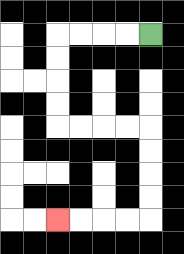{'start': '[6, 1]', 'end': '[2, 9]', 'path_directions': 'L,L,L,L,D,D,D,D,R,R,R,R,D,D,D,D,L,L,L,L', 'path_coordinates': '[[6, 1], [5, 1], [4, 1], [3, 1], [2, 1], [2, 2], [2, 3], [2, 4], [2, 5], [3, 5], [4, 5], [5, 5], [6, 5], [6, 6], [6, 7], [6, 8], [6, 9], [5, 9], [4, 9], [3, 9], [2, 9]]'}